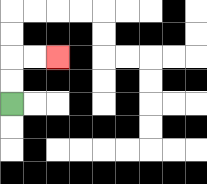{'start': '[0, 4]', 'end': '[2, 2]', 'path_directions': 'U,U,R,R', 'path_coordinates': '[[0, 4], [0, 3], [0, 2], [1, 2], [2, 2]]'}